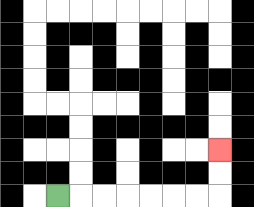{'start': '[2, 8]', 'end': '[9, 6]', 'path_directions': 'R,R,R,R,R,R,R,U,U', 'path_coordinates': '[[2, 8], [3, 8], [4, 8], [5, 8], [6, 8], [7, 8], [8, 8], [9, 8], [9, 7], [9, 6]]'}